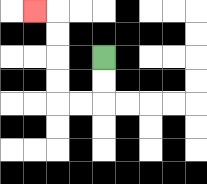{'start': '[4, 2]', 'end': '[1, 0]', 'path_directions': 'D,D,L,L,U,U,U,U,L', 'path_coordinates': '[[4, 2], [4, 3], [4, 4], [3, 4], [2, 4], [2, 3], [2, 2], [2, 1], [2, 0], [1, 0]]'}